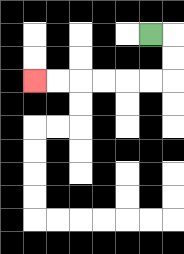{'start': '[6, 1]', 'end': '[1, 3]', 'path_directions': 'R,D,D,L,L,L,L,L,L', 'path_coordinates': '[[6, 1], [7, 1], [7, 2], [7, 3], [6, 3], [5, 3], [4, 3], [3, 3], [2, 3], [1, 3]]'}